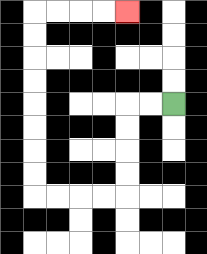{'start': '[7, 4]', 'end': '[5, 0]', 'path_directions': 'L,L,D,D,D,D,L,L,L,L,U,U,U,U,U,U,U,U,R,R,R,R', 'path_coordinates': '[[7, 4], [6, 4], [5, 4], [5, 5], [5, 6], [5, 7], [5, 8], [4, 8], [3, 8], [2, 8], [1, 8], [1, 7], [1, 6], [1, 5], [1, 4], [1, 3], [1, 2], [1, 1], [1, 0], [2, 0], [3, 0], [4, 0], [5, 0]]'}